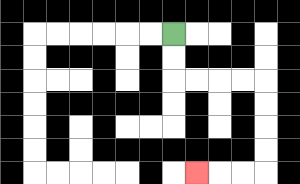{'start': '[7, 1]', 'end': '[8, 7]', 'path_directions': 'D,D,R,R,R,R,D,D,D,D,L,L,L', 'path_coordinates': '[[7, 1], [7, 2], [7, 3], [8, 3], [9, 3], [10, 3], [11, 3], [11, 4], [11, 5], [11, 6], [11, 7], [10, 7], [9, 7], [8, 7]]'}